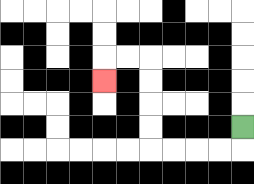{'start': '[10, 5]', 'end': '[4, 3]', 'path_directions': 'D,L,L,L,L,U,U,U,U,L,L,D', 'path_coordinates': '[[10, 5], [10, 6], [9, 6], [8, 6], [7, 6], [6, 6], [6, 5], [6, 4], [6, 3], [6, 2], [5, 2], [4, 2], [4, 3]]'}